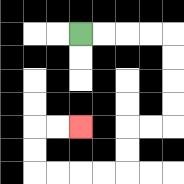{'start': '[3, 1]', 'end': '[3, 5]', 'path_directions': 'R,R,R,R,D,D,D,D,L,L,D,D,L,L,L,L,U,U,R,R', 'path_coordinates': '[[3, 1], [4, 1], [5, 1], [6, 1], [7, 1], [7, 2], [7, 3], [7, 4], [7, 5], [6, 5], [5, 5], [5, 6], [5, 7], [4, 7], [3, 7], [2, 7], [1, 7], [1, 6], [1, 5], [2, 5], [3, 5]]'}